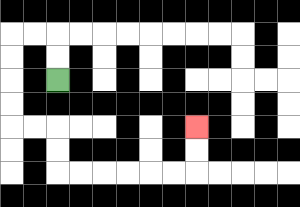{'start': '[2, 3]', 'end': '[8, 5]', 'path_directions': 'U,U,L,L,D,D,D,D,R,R,D,D,R,R,R,R,R,R,U,U', 'path_coordinates': '[[2, 3], [2, 2], [2, 1], [1, 1], [0, 1], [0, 2], [0, 3], [0, 4], [0, 5], [1, 5], [2, 5], [2, 6], [2, 7], [3, 7], [4, 7], [5, 7], [6, 7], [7, 7], [8, 7], [8, 6], [8, 5]]'}